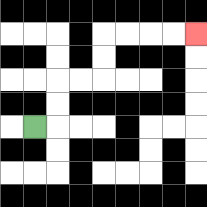{'start': '[1, 5]', 'end': '[8, 1]', 'path_directions': 'R,U,U,R,R,U,U,R,R,R,R', 'path_coordinates': '[[1, 5], [2, 5], [2, 4], [2, 3], [3, 3], [4, 3], [4, 2], [4, 1], [5, 1], [6, 1], [7, 1], [8, 1]]'}